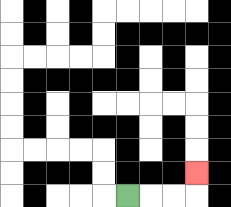{'start': '[5, 8]', 'end': '[8, 7]', 'path_directions': 'R,R,R,U', 'path_coordinates': '[[5, 8], [6, 8], [7, 8], [8, 8], [8, 7]]'}